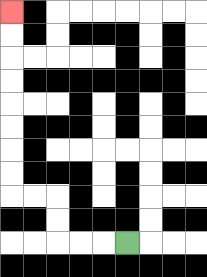{'start': '[5, 10]', 'end': '[0, 0]', 'path_directions': 'L,L,L,U,U,L,L,U,U,U,U,U,U,U,U', 'path_coordinates': '[[5, 10], [4, 10], [3, 10], [2, 10], [2, 9], [2, 8], [1, 8], [0, 8], [0, 7], [0, 6], [0, 5], [0, 4], [0, 3], [0, 2], [0, 1], [0, 0]]'}